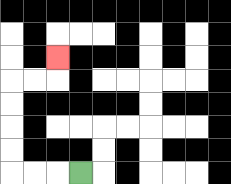{'start': '[3, 7]', 'end': '[2, 2]', 'path_directions': 'L,L,L,U,U,U,U,R,R,U', 'path_coordinates': '[[3, 7], [2, 7], [1, 7], [0, 7], [0, 6], [0, 5], [0, 4], [0, 3], [1, 3], [2, 3], [2, 2]]'}